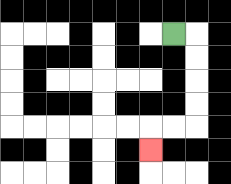{'start': '[7, 1]', 'end': '[6, 6]', 'path_directions': 'R,D,D,D,D,L,L,D', 'path_coordinates': '[[7, 1], [8, 1], [8, 2], [8, 3], [8, 4], [8, 5], [7, 5], [6, 5], [6, 6]]'}